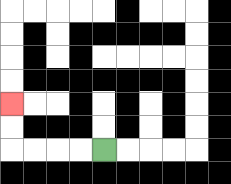{'start': '[4, 6]', 'end': '[0, 4]', 'path_directions': 'L,L,L,L,U,U', 'path_coordinates': '[[4, 6], [3, 6], [2, 6], [1, 6], [0, 6], [0, 5], [0, 4]]'}